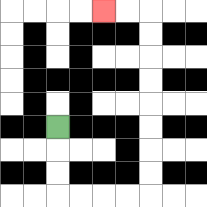{'start': '[2, 5]', 'end': '[4, 0]', 'path_directions': 'D,D,D,R,R,R,R,U,U,U,U,U,U,U,U,L,L', 'path_coordinates': '[[2, 5], [2, 6], [2, 7], [2, 8], [3, 8], [4, 8], [5, 8], [6, 8], [6, 7], [6, 6], [6, 5], [6, 4], [6, 3], [6, 2], [6, 1], [6, 0], [5, 0], [4, 0]]'}